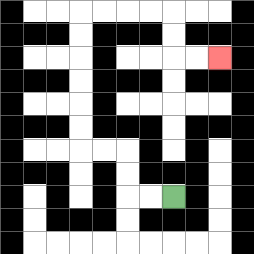{'start': '[7, 8]', 'end': '[9, 2]', 'path_directions': 'L,L,U,U,L,L,U,U,U,U,U,U,R,R,R,R,D,D,R,R', 'path_coordinates': '[[7, 8], [6, 8], [5, 8], [5, 7], [5, 6], [4, 6], [3, 6], [3, 5], [3, 4], [3, 3], [3, 2], [3, 1], [3, 0], [4, 0], [5, 0], [6, 0], [7, 0], [7, 1], [7, 2], [8, 2], [9, 2]]'}